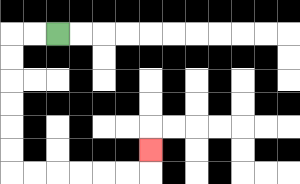{'start': '[2, 1]', 'end': '[6, 6]', 'path_directions': 'L,L,D,D,D,D,D,D,R,R,R,R,R,R,U', 'path_coordinates': '[[2, 1], [1, 1], [0, 1], [0, 2], [0, 3], [0, 4], [0, 5], [0, 6], [0, 7], [1, 7], [2, 7], [3, 7], [4, 7], [5, 7], [6, 7], [6, 6]]'}